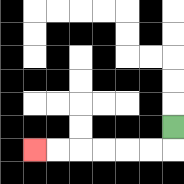{'start': '[7, 5]', 'end': '[1, 6]', 'path_directions': 'D,L,L,L,L,L,L', 'path_coordinates': '[[7, 5], [7, 6], [6, 6], [5, 6], [4, 6], [3, 6], [2, 6], [1, 6]]'}